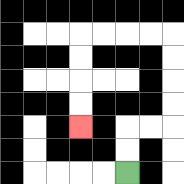{'start': '[5, 7]', 'end': '[3, 5]', 'path_directions': 'U,U,R,R,U,U,U,U,L,L,L,L,D,D,D,D', 'path_coordinates': '[[5, 7], [5, 6], [5, 5], [6, 5], [7, 5], [7, 4], [7, 3], [7, 2], [7, 1], [6, 1], [5, 1], [4, 1], [3, 1], [3, 2], [3, 3], [3, 4], [3, 5]]'}